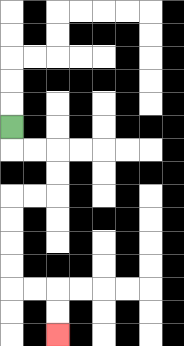{'start': '[0, 5]', 'end': '[2, 14]', 'path_directions': 'D,R,R,D,D,L,L,D,D,D,D,R,R,D,D', 'path_coordinates': '[[0, 5], [0, 6], [1, 6], [2, 6], [2, 7], [2, 8], [1, 8], [0, 8], [0, 9], [0, 10], [0, 11], [0, 12], [1, 12], [2, 12], [2, 13], [2, 14]]'}